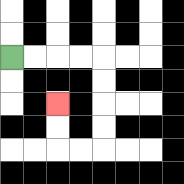{'start': '[0, 2]', 'end': '[2, 4]', 'path_directions': 'R,R,R,R,D,D,D,D,L,L,U,U', 'path_coordinates': '[[0, 2], [1, 2], [2, 2], [3, 2], [4, 2], [4, 3], [4, 4], [4, 5], [4, 6], [3, 6], [2, 6], [2, 5], [2, 4]]'}